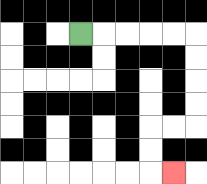{'start': '[3, 1]', 'end': '[7, 7]', 'path_directions': 'R,R,R,R,R,D,D,D,D,L,L,D,D,R', 'path_coordinates': '[[3, 1], [4, 1], [5, 1], [6, 1], [7, 1], [8, 1], [8, 2], [8, 3], [8, 4], [8, 5], [7, 5], [6, 5], [6, 6], [6, 7], [7, 7]]'}